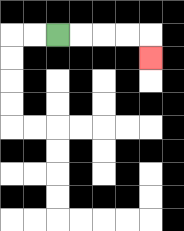{'start': '[2, 1]', 'end': '[6, 2]', 'path_directions': 'R,R,R,R,D', 'path_coordinates': '[[2, 1], [3, 1], [4, 1], [5, 1], [6, 1], [6, 2]]'}